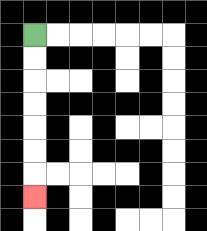{'start': '[1, 1]', 'end': '[1, 8]', 'path_directions': 'D,D,D,D,D,D,D', 'path_coordinates': '[[1, 1], [1, 2], [1, 3], [1, 4], [1, 5], [1, 6], [1, 7], [1, 8]]'}